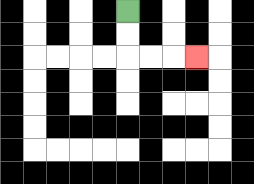{'start': '[5, 0]', 'end': '[8, 2]', 'path_directions': 'D,D,R,R,R', 'path_coordinates': '[[5, 0], [5, 1], [5, 2], [6, 2], [7, 2], [8, 2]]'}